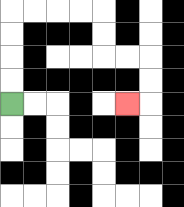{'start': '[0, 4]', 'end': '[5, 4]', 'path_directions': 'U,U,U,U,R,R,R,R,D,D,R,R,D,D,L', 'path_coordinates': '[[0, 4], [0, 3], [0, 2], [0, 1], [0, 0], [1, 0], [2, 0], [3, 0], [4, 0], [4, 1], [4, 2], [5, 2], [6, 2], [6, 3], [6, 4], [5, 4]]'}